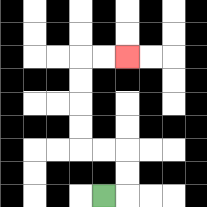{'start': '[4, 8]', 'end': '[5, 2]', 'path_directions': 'R,U,U,L,L,U,U,U,U,R,R', 'path_coordinates': '[[4, 8], [5, 8], [5, 7], [5, 6], [4, 6], [3, 6], [3, 5], [3, 4], [3, 3], [3, 2], [4, 2], [5, 2]]'}